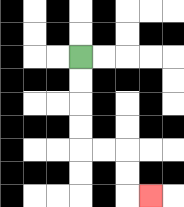{'start': '[3, 2]', 'end': '[6, 8]', 'path_directions': 'D,D,D,D,R,R,D,D,R', 'path_coordinates': '[[3, 2], [3, 3], [3, 4], [3, 5], [3, 6], [4, 6], [5, 6], [5, 7], [5, 8], [6, 8]]'}